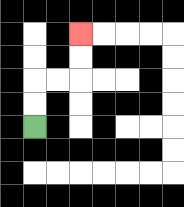{'start': '[1, 5]', 'end': '[3, 1]', 'path_directions': 'U,U,R,R,U,U', 'path_coordinates': '[[1, 5], [1, 4], [1, 3], [2, 3], [3, 3], [3, 2], [3, 1]]'}